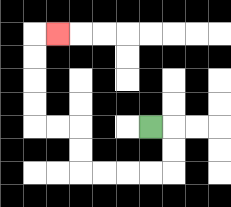{'start': '[6, 5]', 'end': '[2, 1]', 'path_directions': 'R,D,D,L,L,L,L,U,U,L,L,U,U,U,U,R', 'path_coordinates': '[[6, 5], [7, 5], [7, 6], [7, 7], [6, 7], [5, 7], [4, 7], [3, 7], [3, 6], [3, 5], [2, 5], [1, 5], [1, 4], [1, 3], [1, 2], [1, 1], [2, 1]]'}